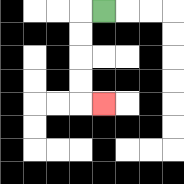{'start': '[4, 0]', 'end': '[4, 4]', 'path_directions': 'L,D,D,D,D,R', 'path_coordinates': '[[4, 0], [3, 0], [3, 1], [3, 2], [3, 3], [3, 4], [4, 4]]'}